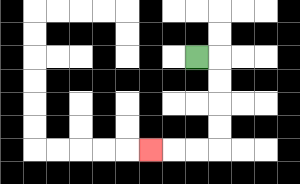{'start': '[8, 2]', 'end': '[6, 6]', 'path_directions': 'R,D,D,D,D,L,L,L', 'path_coordinates': '[[8, 2], [9, 2], [9, 3], [9, 4], [9, 5], [9, 6], [8, 6], [7, 6], [6, 6]]'}